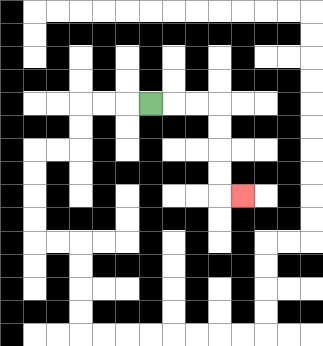{'start': '[6, 4]', 'end': '[10, 8]', 'path_directions': 'R,R,R,D,D,D,D,R', 'path_coordinates': '[[6, 4], [7, 4], [8, 4], [9, 4], [9, 5], [9, 6], [9, 7], [9, 8], [10, 8]]'}